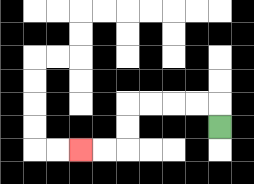{'start': '[9, 5]', 'end': '[3, 6]', 'path_directions': 'U,L,L,L,L,D,D,L,L', 'path_coordinates': '[[9, 5], [9, 4], [8, 4], [7, 4], [6, 4], [5, 4], [5, 5], [5, 6], [4, 6], [3, 6]]'}